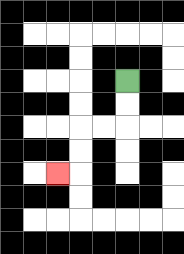{'start': '[5, 3]', 'end': '[2, 7]', 'path_directions': 'D,D,L,L,D,D,L', 'path_coordinates': '[[5, 3], [5, 4], [5, 5], [4, 5], [3, 5], [3, 6], [3, 7], [2, 7]]'}